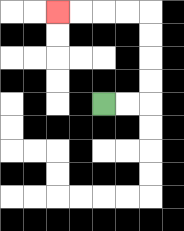{'start': '[4, 4]', 'end': '[2, 0]', 'path_directions': 'R,R,U,U,U,U,L,L,L,L', 'path_coordinates': '[[4, 4], [5, 4], [6, 4], [6, 3], [6, 2], [6, 1], [6, 0], [5, 0], [4, 0], [3, 0], [2, 0]]'}